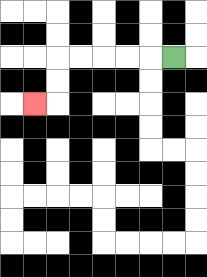{'start': '[7, 2]', 'end': '[1, 4]', 'path_directions': 'L,L,L,L,L,D,D,L', 'path_coordinates': '[[7, 2], [6, 2], [5, 2], [4, 2], [3, 2], [2, 2], [2, 3], [2, 4], [1, 4]]'}